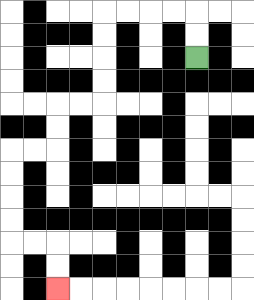{'start': '[8, 2]', 'end': '[2, 12]', 'path_directions': 'U,U,L,L,L,L,D,D,D,D,L,L,D,D,L,L,D,D,D,D,R,R,D,D', 'path_coordinates': '[[8, 2], [8, 1], [8, 0], [7, 0], [6, 0], [5, 0], [4, 0], [4, 1], [4, 2], [4, 3], [4, 4], [3, 4], [2, 4], [2, 5], [2, 6], [1, 6], [0, 6], [0, 7], [0, 8], [0, 9], [0, 10], [1, 10], [2, 10], [2, 11], [2, 12]]'}